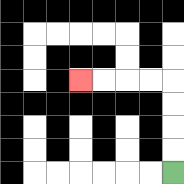{'start': '[7, 7]', 'end': '[3, 3]', 'path_directions': 'U,U,U,U,L,L,L,L', 'path_coordinates': '[[7, 7], [7, 6], [7, 5], [7, 4], [7, 3], [6, 3], [5, 3], [4, 3], [3, 3]]'}